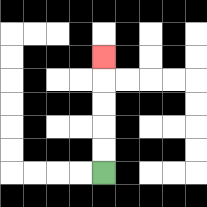{'start': '[4, 7]', 'end': '[4, 2]', 'path_directions': 'U,U,U,U,U', 'path_coordinates': '[[4, 7], [4, 6], [4, 5], [4, 4], [4, 3], [4, 2]]'}